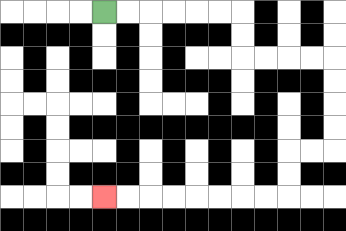{'start': '[4, 0]', 'end': '[4, 8]', 'path_directions': 'R,R,R,R,R,R,D,D,R,R,R,R,D,D,D,D,L,L,D,D,L,L,L,L,L,L,L,L', 'path_coordinates': '[[4, 0], [5, 0], [6, 0], [7, 0], [8, 0], [9, 0], [10, 0], [10, 1], [10, 2], [11, 2], [12, 2], [13, 2], [14, 2], [14, 3], [14, 4], [14, 5], [14, 6], [13, 6], [12, 6], [12, 7], [12, 8], [11, 8], [10, 8], [9, 8], [8, 8], [7, 8], [6, 8], [5, 8], [4, 8]]'}